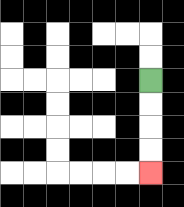{'start': '[6, 3]', 'end': '[6, 7]', 'path_directions': 'D,D,D,D', 'path_coordinates': '[[6, 3], [6, 4], [6, 5], [6, 6], [6, 7]]'}